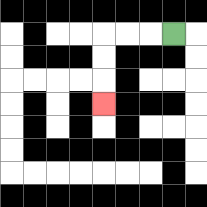{'start': '[7, 1]', 'end': '[4, 4]', 'path_directions': 'L,L,L,D,D,D', 'path_coordinates': '[[7, 1], [6, 1], [5, 1], [4, 1], [4, 2], [4, 3], [4, 4]]'}